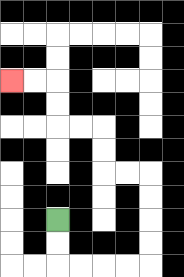{'start': '[2, 9]', 'end': '[0, 3]', 'path_directions': 'D,D,R,R,R,R,U,U,U,U,L,L,U,U,L,L,U,U,L,L', 'path_coordinates': '[[2, 9], [2, 10], [2, 11], [3, 11], [4, 11], [5, 11], [6, 11], [6, 10], [6, 9], [6, 8], [6, 7], [5, 7], [4, 7], [4, 6], [4, 5], [3, 5], [2, 5], [2, 4], [2, 3], [1, 3], [0, 3]]'}